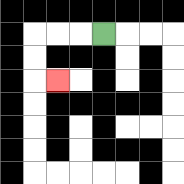{'start': '[4, 1]', 'end': '[2, 3]', 'path_directions': 'L,L,L,D,D,R', 'path_coordinates': '[[4, 1], [3, 1], [2, 1], [1, 1], [1, 2], [1, 3], [2, 3]]'}